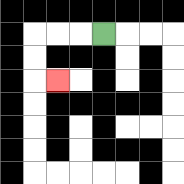{'start': '[4, 1]', 'end': '[2, 3]', 'path_directions': 'L,L,L,D,D,R', 'path_coordinates': '[[4, 1], [3, 1], [2, 1], [1, 1], [1, 2], [1, 3], [2, 3]]'}